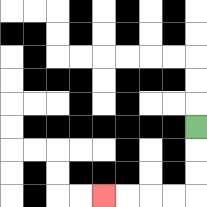{'start': '[8, 5]', 'end': '[4, 8]', 'path_directions': 'D,D,D,L,L,L,L', 'path_coordinates': '[[8, 5], [8, 6], [8, 7], [8, 8], [7, 8], [6, 8], [5, 8], [4, 8]]'}